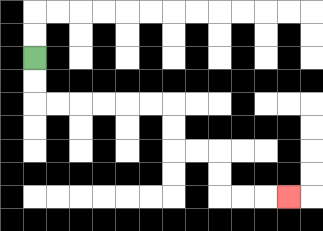{'start': '[1, 2]', 'end': '[12, 8]', 'path_directions': 'D,D,R,R,R,R,R,R,D,D,R,R,D,D,R,R,R', 'path_coordinates': '[[1, 2], [1, 3], [1, 4], [2, 4], [3, 4], [4, 4], [5, 4], [6, 4], [7, 4], [7, 5], [7, 6], [8, 6], [9, 6], [9, 7], [9, 8], [10, 8], [11, 8], [12, 8]]'}